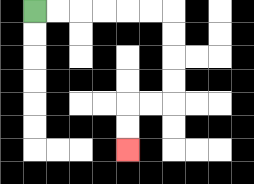{'start': '[1, 0]', 'end': '[5, 6]', 'path_directions': 'R,R,R,R,R,R,D,D,D,D,L,L,D,D', 'path_coordinates': '[[1, 0], [2, 0], [3, 0], [4, 0], [5, 0], [6, 0], [7, 0], [7, 1], [7, 2], [7, 3], [7, 4], [6, 4], [5, 4], [5, 5], [5, 6]]'}